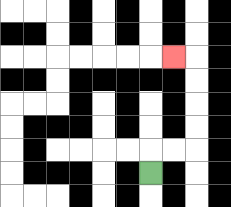{'start': '[6, 7]', 'end': '[7, 2]', 'path_directions': 'U,R,R,U,U,U,U,L', 'path_coordinates': '[[6, 7], [6, 6], [7, 6], [8, 6], [8, 5], [8, 4], [8, 3], [8, 2], [7, 2]]'}